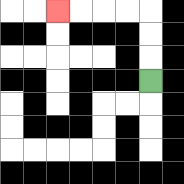{'start': '[6, 3]', 'end': '[2, 0]', 'path_directions': 'U,U,U,L,L,L,L', 'path_coordinates': '[[6, 3], [6, 2], [6, 1], [6, 0], [5, 0], [4, 0], [3, 0], [2, 0]]'}